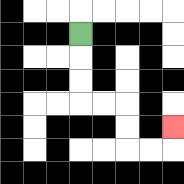{'start': '[3, 1]', 'end': '[7, 5]', 'path_directions': 'D,D,D,R,R,D,D,R,R,U', 'path_coordinates': '[[3, 1], [3, 2], [3, 3], [3, 4], [4, 4], [5, 4], [5, 5], [5, 6], [6, 6], [7, 6], [7, 5]]'}